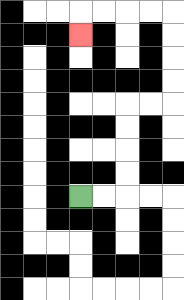{'start': '[3, 8]', 'end': '[3, 1]', 'path_directions': 'R,R,U,U,U,U,R,R,U,U,U,U,L,L,L,L,D', 'path_coordinates': '[[3, 8], [4, 8], [5, 8], [5, 7], [5, 6], [5, 5], [5, 4], [6, 4], [7, 4], [7, 3], [7, 2], [7, 1], [7, 0], [6, 0], [5, 0], [4, 0], [3, 0], [3, 1]]'}